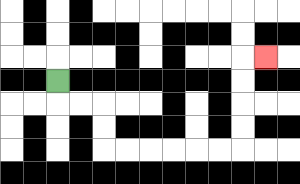{'start': '[2, 3]', 'end': '[11, 2]', 'path_directions': 'D,R,R,D,D,R,R,R,R,R,R,U,U,U,U,R', 'path_coordinates': '[[2, 3], [2, 4], [3, 4], [4, 4], [4, 5], [4, 6], [5, 6], [6, 6], [7, 6], [8, 6], [9, 6], [10, 6], [10, 5], [10, 4], [10, 3], [10, 2], [11, 2]]'}